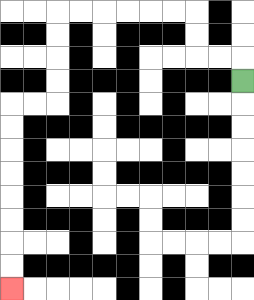{'start': '[10, 3]', 'end': '[0, 12]', 'path_directions': 'U,L,L,U,U,L,L,L,L,L,L,D,D,D,D,L,L,D,D,D,D,D,D,D,D', 'path_coordinates': '[[10, 3], [10, 2], [9, 2], [8, 2], [8, 1], [8, 0], [7, 0], [6, 0], [5, 0], [4, 0], [3, 0], [2, 0], [2, 1], [2, 2], [2, 3], [2, 4], [1, 4], [0, 4], [0, 5], [0, 6], [0, 7], [0, 8], [0, 9], [0, 10], [0, 11], [0, 12]]'}